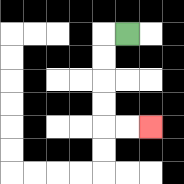{'start': '[5, 1]', 'end': '[6, 5]', 'path_directions': 'L,D,D,D,D,R,R', 'path_coordinates': '[[5, 1], [4, 1], [4, 2], [4, 3], [4, 4], [4, 5], [5, 5], [6, 5]]'}